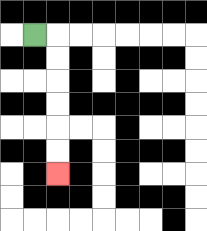{'start': '[1, 1]', 'end': '[2, 7]', 'path_directions': 'R,D,D,D,D,D,D', 'path_coordinates': '[[1, 1], [2, 1], [2, 2], [2, 3], [2, 4], [2, 5], [2, 6], [2, 7]]'}